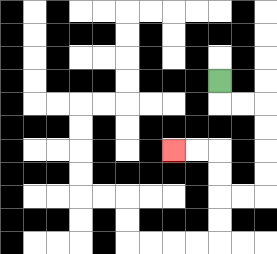{'start': '[9, 3]', 'end': '[7, 6]', 'path_directions': 'D,R,R,D,D,D,D,L,L,U,U,L,L', 'path_coordinates': '[[9, 3], [9, 4], [10, 4], [11, 4], [11, 5], [11, 6], [11, 7], [11, 8], [10, 8], [9, 8], [9, 7], [9, 6], [8, 6], [7, 6]]'}